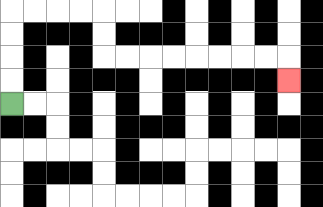{'start': '[0, 4]', 'end': '[12, 3]', 'path_directions': 'U,U,U,U,R,R,R,R,D,D,R,R,R,R,R,R,R,R,D', 'path_coordinates': '[[0, 4], [0, 3], [0, 2], [0, 1], [0, 0], [1, 0], [2, 0], [3, 0], [4, 0], [4, 1], [4, 2], [5, 2], [6, 2], [7, 2], [8, 2], [9, 2], [10, 2], [11, 2], [12, 2], [12, 3]]'}